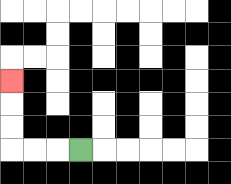{'start': '[3, 6]', 'end': '[0, 3]', 'path_directions': 'L,L,L,U,U,U', 'path_coordinates': '[[3, 6], [2, 6], [1, 6], [0, 6], [0, 5], [0, 4], [0, 3]]'}